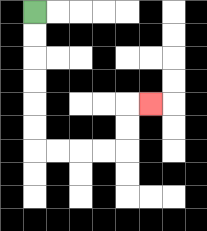{'start': '[1, 0]', 'end': '[6, 4]', 'path_directions': 'D,D,D,D,D,D,R,R,R,R,U,U,R', 'path_coordinates': '[[1, 0], [1, 1], [1, 2], [1, 3], [1, 4], [1, 5], [1, 6], [2, 6], [3, 6], [4, 6], [5, 6], [5, 5], [5, 4], [6, 4]]'}